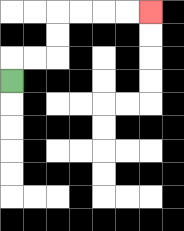{'start': '[0, 3]', 'end': '[6, 0]', 'path_directions': 'U,R,R,U,U,R,R,R,R', 'path_coordinates': '[[0, 3], [0, 2], [1, 2], [2, 2], [2, 1], [2, 0], [3, 0], [4, 0], [5, 0], [6, 0]]'}